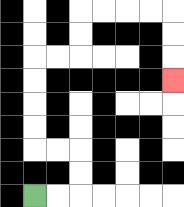{'start': '[1, 8]', 'end': '[7, 3]', 'path_directions': 'R,R,U,U,L,L,U,U,U,U,R,R,U,U,R,R,R,R,D,D,D', 'path_coordinates': '[[1, 8], [2, 8], [3, 8], [3, 7], [3, 6], [2, 6], [1, 6], [1, 5], [1, 4], [1, 3], [1, 2], [2, 2], [3, 2], [3, 1], [3, 0], [4, 0], [5, 0], [6, 0], [7, 0], [7, 1], [7, 2], [7, 3]]'}